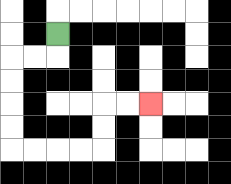{'start': '[2, 1]', 'end': '[6, 4]', 'path_directions': 'D,L,L,D,D,D,D,R,R,R,R,U,U,R,R', 'path_coordinates': '[[2, 1], [2, 2], [1, 2], [0, 2], [0, 3], [0, 4], [0, 5], [0, 6], [1, 6], [2, 6], [3, 6], [4, 6], [4, 5], [4, 4], [5, 4], [6, 4]]'}